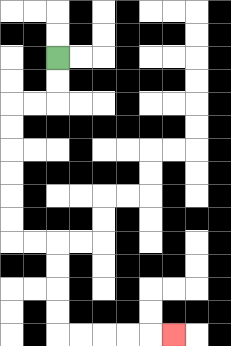{'start': '[2, 2]', 'end': '[7, 14]', 'path_directions': 'D,D,L,L,D,D,D,D,D,D,R,R,D,D,D,D,R,R,R,R,R', 'path_coordinates': '[[2, 2], [2, 3], [2, 4], [1, 4], [0, 4], [0, 5], [0, 6], [0, 7], [0, 8], [0, 9], [0, 10], [1, 10], [2, 10], [2, 11], [2, 12], [2, 13], [2, 14], [3, 14], [4, 14], [5, 14], [6, 14], [7, 14]]'}